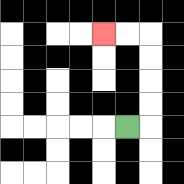{'start': '[5, 5]', 'end': '[4, 1]', 'path_directions': 'R,U,U,U,U,L,L', 'path_coordinates': '[[5, 5], [6, 5], [6, 4], [6, 3], [6, 2], [6, 1], [5, 1], [4, 1]]'}